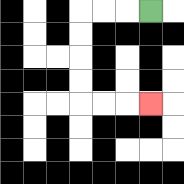{'start': '[6, 0]', 'end': '[6, 4]', 'path_directions': 'L,L,L,D,D,D,D,R,R,R', 'path_coordinates': '[[6, 0], [5, 0], [4, 0], [3, 0], [3, 1], [3, 2], [3, 3], [3, 4], [4, 4], [5, 4], [6, 4]]'}